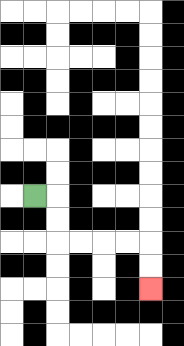{'start': '[1, 8]', 'end': '[6, 12]', 'path_directions': 'R,D,D,R,R,R,R,D,D', 'path_coordinates': '[[1, 8], [2, 8], [2, 9], [2, 10], [3, 10], [4, 10], [5, 10], [6, 10], [6, 11], [6, 12]]'}